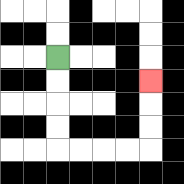{'start': '[2, 2]', 'end': '[6, 3]', 'path_directions': 'D,D,D,D,R,R,R,R,U,U,U', 'path_coordinates': '[[2, 2], [2, 3], [2, 4], [2, 5], [2, 6], [3, 6], [4, 6], [5, 6], [6, 6], [6, 5], [6, 4], [6, 3]]'}